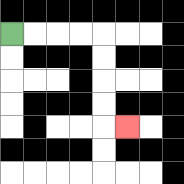{'start': '[0, 1]', 'end': '[5, 5]', 'path_directions': 'R,R,R,R,D,D,D,D,R', 'path_coordinates': '[[0, 1], [1, 1], [2, 1], [3, 1], [4, 1], [4, 2], [4, 3], [4, 4], [4, 5], [5, 5]]'}